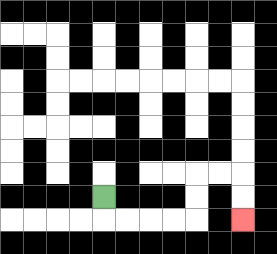{'start': '[4, 8]', 'end': '[10, 9]', 'path_directions': 'D,R,R,R,R,U,U,R,R,D,D', 'path_coordinates': '[[4, 8], [4, 9], [5, 9], [6, 9], [7, 9], [8, 9], [8, 8], [8, 7], [9, 7], [10, 7], [10, 8], [10, 9]]'}